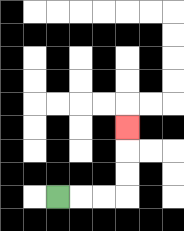{'start': '[2, 8]', 'end': '[5, 5]', 'path_directions': 'R,R,R,U,U,U', 'path_coordinates': '[[2, 8], [3, 8], [4, 8], [5, 8], [5, 7], [5, 6], [5, 5]]'}